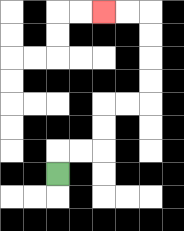{'start': '[2, 7]', 'end': '[4, 0]', 'path_directions': 'U,R,R,U,U,R,R,U,U,U,U,L,L', 'path_coordinates': '[[2, 7], [2, 6], [3, 6], [4, 6], [4, 5], [4, 4], [5, 4], [6, 4], [6, 3], [6, 2], [6, 1], [6, 0], [5, 0], [4, 0]]'}